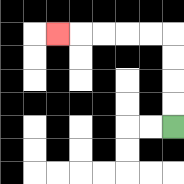{'start': '[7, 5]', 'end': '[2, 1]', 'path_directions': 'U,U,U,U,L,L,L,L,L', 'path_coordinates': '[[7, 5], [7, 4], [7, 3], [7, 2], [7, 1], [6, 1], [5, 1], [4, 1], [3, 1], [2, 1]]'}